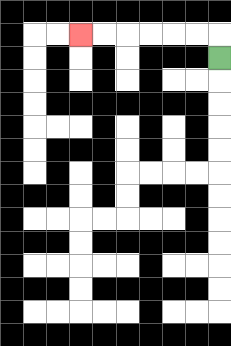{'start': '[9, 2]', 'end': '[3, 1]', 'path_directions': 'U,L,L,L,L,L,L', 'path_coordinates': '[[9, 2], [9, 1], [8, 1], [7, 1], [6, 1], [5, 1], [4, 1], [3, 1]]'}